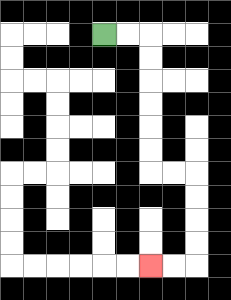{'start': '[4, 1]', 'end': '[6, 11]', 'path_directions': 'R,R,D,D,D,D,D,D,R,R,D,D,D,D,L,L', 'path_coordinates': '[[4, 1], [5, 1], [6, 1], [6, 2], [6, 3], [6, 4], [6, 5], [6, 6], [6, 7], [7, 7], [8, 7], [8, 8], [8, 9], [8, 10], [8, 11], [7, 11], [6, 11]]'}